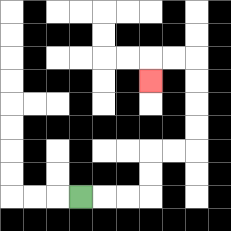{'start': '[3, 8]', 'end': '[6, 3]', 'path_directions': 'R,R,R,U,U,R,R,U,U,U,U,L,L,D', 'path_coordinates': '[[3, 8], [4, 8], [5, 8], [6, 8], [6, 7], [6, 6], [7, 6], [8, 6], [8, 5], [8, 4], [8, 3], [8, 2], [7, 2], [6, 2], [6, 3]]'}